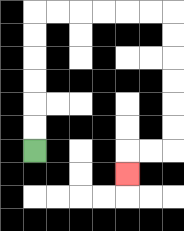{'start': '[1, 6]', 'end': '[5, 7]', 'path_directions': 'U,U,U,U,U,U,R,R,R,R,R,R,D,D,D,D,D,D,L,L,D', 'path_coordinates': '[[1, 6], [1, 5], [1, 4], [1, 3], [1, 2], [1, 1], [1, 0], [2, 0], [3, 0], [4, 0], [5, 0], [6, 0], [7, 0], [7, 1], [7, 2], [7, 3], [7, 4], [7, 5], [7, 6], [6, 6], [5, 6], [5, 7]]'}